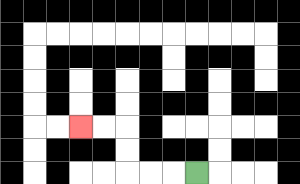{'start': '[8, 7]', 'end': '[3, 5]', 'path_directions': 'L,L,L,U,U,L,L', 'path_coordinates': '[[8, 7], [7, 7], [6, 7], [5, 7], [5, 6], [5, 5], [4, 5], [3, 5]]'}